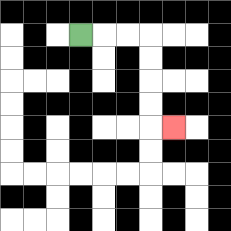{'start': '[3, 1]', 'end': '[7, 5]', 'path_directions': 'R,R,R,D,D,D,D,R', 'path_coordinates': '[[3, 1], [4, 1], [5, 1], [6, 1], [6, 2], [6, 3], [6, 4], [6, 5], [7, 5]]'}